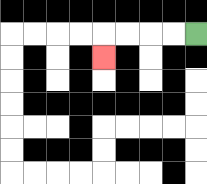{'start': '[8, 1]', 'end': '[4, 2]', 'path_directions': 'L,L,L,L,D', 'path_coordinates': '[[8, 1], [7, 1], [6, 1], [5, 1], [4, 1], [4, 2]]'}